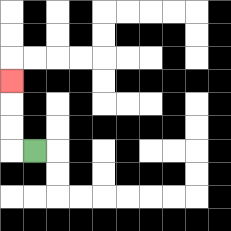{'start': '[1, 6]', 'end': '[0, 3]', 'path_directions': 'L,U,U,U', 'path_coordinates': '[[1, 6], [0, 6], [0, 5], [0, 4], [0, 3]]'}